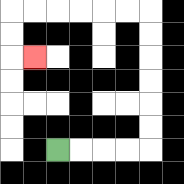{'start': '[2, 6]', 'end': '[1, 2]', 'path_directions': 'R,R,R,R,U,U,U,U,U,U,L,L,L,L,L,L,D,D,R', 'path_coordinates': '[[2, 6], [3, 6], [4, 6], [5, 6], [6, 6], [6, 5], [6, 4], [6, 3], [6, 2], [6, 1], [6, 0], [5, 0], [4, 0], [3, 0], [2, 0], [1, 0], [0, 0], [0, 1], [0, 2], [1, 2]]'}